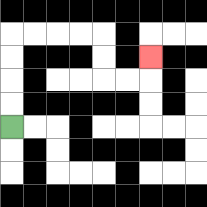{'start': '[0, 5]', 'end': '[6, 2]', 'path_directions': 'U,U,U,U,R,R,R,R,D,D,R,R,U', 'path_coordinates': '[[0, 5], [0, 4], [0, 3], [0, 2], [0, 1], [1, 1], [2, 1], [3, 1], [4, 1], [4, 2], [4, 3], [5, 3], [6, 3], [6, 2]]'}